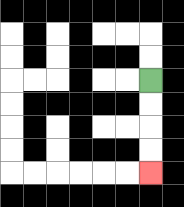{'start': '[6, 3]', 'end': '[6, 7]', 'path_directions': 'D,D,D,D', 'path_coordinates': '[[6, 3], [6, 4], [6, 5], [6, 6], [6, 7]]'}